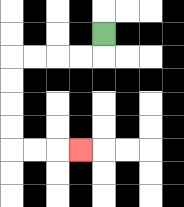{'start': '[4, 1]', 'end': '[3, 6]', 'path_directions': 'D,L,L,L,L,D,D,D,D,R,R,R', 'path_coordinates': '[[4, 1], [4, 2], [3, 2], [2, 2], [1, 2], [0, 2], [0, 3], [0, 4], [0, 5], [0, 6], [1, 6], [2, 6], [3, 6]]'}